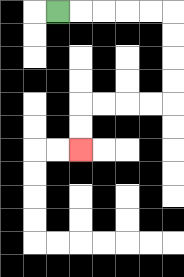{'start': '[2, 0]', 'end': '[3, 6]', 'path_directions': 'R,R,R,R,R,D,D,D,D,L,L,L,L,D,D', 'path_coordinates': '[[2, 0], [3, 0], [4, 0], [5, 0], [6, 0], [7, 0], [7, 1], [7, 2], [7, 3], [7, 4], [6, 4], [5, 4], [4, 4], [3, 4], [3, 5], [3, 6]]'}